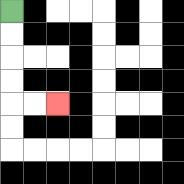{'start': '[0, 0]', 'end': '[2, 4]', 'path_directions': 'D,D,D,D,R,R', 'path_coordinates': '[[0, 0], [0, 1], [0, 2], [0, 3], [0, 4], [1, 4], [2, 4]]'}